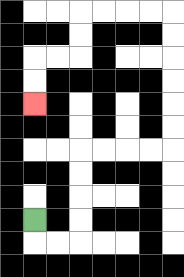{'start': '[1, 9]', 'end': '[1, 4]', 'path_directions': 'D,R,R,U,U,U,U,R,R,R,R,U,U,U,U,U,U,L,L,L,L,D,D,L,L,D,D', 'path_coordinates': '[[1, 9], [1, 10], [2, 10], [3, 10], [3, 9], [3, 8], [3, 7], [3, 6], [4, 6], [5, 6], [6, 6], [7, 6], [7, 5], [7, 4], [7, 3], [7, 2], [7, 1], [7, 0], [6, 0], [5, 0], [4, 0], [3, 0], [3, 1], [3, 2], [2, 2], [1, 2], [1, 3], [1, 4]]'}